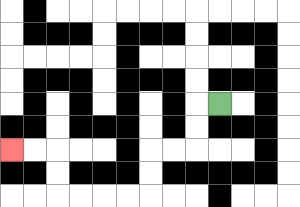{'start': '[9, 4]', 'end': '[0, 6]', 'path_directions': 'L,D,D,L,L,D,D,L,L,L,L,U,U,L,L', 'path_coordinates': '[[9, 4], [8, 4], [8, 5], [8, 6], [7, 6], [6, 6], [6, 7], [6, 8], [5, 8], [4, 8], [3, 8], [2, 8], [2, 7], [2, 6], [1, 6], [0, 6]]'}